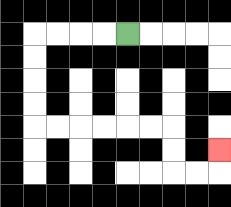{'start': '[5, 1]', 'end': '[9, 6]', 'path_directions': 'L,L,L,L,D,D,D,D,R,R,R,R,R,R,D,D,R,R,U', 'path_coordinates': '[[5, 1], [4, 1], [3, 1], [2, 1], [1, 1], [1, 2], [1, 3], [1, 4], [1, 5], [2, 5], [3, 5], [4, 5], [5, 5], [6, 5], [7, 5], [7, 6], [7, 7], [8, 7], [9, 7], [9, 6]]'}